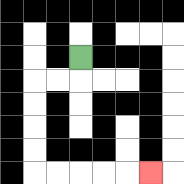{'start': '[3, 2]', 'end': '[6, 7]', 'path_directions': 'D,L,L,D,D,D,D,R,R,R,R,R', 'path_coordinates': '[[3, 2], [3, 3], [2, 3], [1, 3], [1, 4], [1, 5], [1, 6], [1, 7], [2, 7], [3, 7], [4, 7], [5, 7], [6, 7]]'}